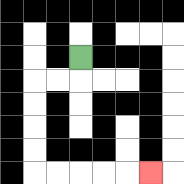{'start': '[3, 2]', 'end': '[6, 7]', 'path_directions': 'D,L,L,D,D,D,D,R,R,R,R,R', 'path_coordinates': '[[3, 2], [3, 3], [2, 3], [1, 3], [1, 4], [1, 5], [1, 6], [1, 7], [2, 7], [3, 7], [4, 7], [5, 7], [6, 7]]'}